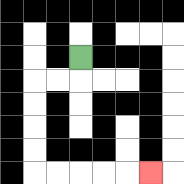{'start': '[3, 2]', 'end': '[6, 7]', 'path_directions': 'D,L,L,D,D,D,D,R,R,R,R,R', 'path_coordinates': '[[3, 2], [3, 3], [2, 3], [1, 3], [1, 4], [1, 5], [1, 6], [1, 7], [2, 7], [3, 7], [4, 7], [5, 7], [6, 7]]'}